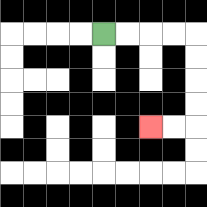{'start': '[4, 1]', 'end': '[6, 5]', 'path_directions': 'R,R,R,R,D,D,D,D,L,L', 'path_coordinates': '[[4, 1], [5, 1], [6, 1], [7, 1], [8, 1], [8, 2], [8, 3], [8, 4], [8, 5], [7, 5], [6, 5]]'}